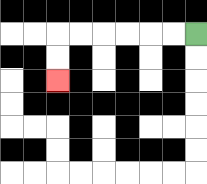{'start': '[8, 1]', 'end': '[2, 3]', 'path_directions': 'L,L,L,L,L,L,D,D', 'path_coordinates': '[[8, 1], [7, 1], [6, 1], [5, 1], [4, 1], [3, 1], [2, 1], [2, 2], [2, 3]]'}